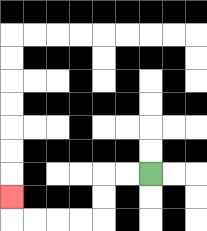{'start': '[6, 7]', 'end': '[0, 8]', 'path_directions': 'L,L,D,D,L,L,L,L,U', 'path_coordinates': '[[6, 7], [5, 7], [4, 7], [4, 8], [4, 9], [3, 9], [2, 9], [1, 9], [0, 9], [0, 8]]'}